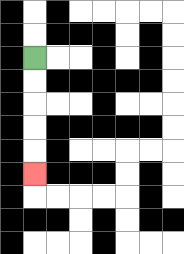{'start': '[1, 2]', 'end': '[1, 7]', 'path_directions': 'D,D,D,D,D', 'path_coordinates': '[[1, 2], [1, 3], [1, 4], [1, 5], [1, 6], [1, 7]]'}